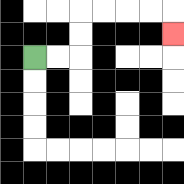{'start': '[1, 2]', 'end': '[7, 1]', 'path_directions': 'R,R,U,U,R,R,R,R,D', 'path_coordinates': '[[1, 2], [2, 2], [3, 2], [3, 1], [3, 0], [4, 0], [5, 0], [6, 0], [7, 0], [7, 1]]'}